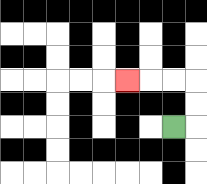{'start': '[7, 5]', 'end': '[5, 3]', 'path_directions': 'R,U,U,L,L,L', 'path_coordinates': '[[7, 5], [8, 5], [8, 4], [8, 3], [7, 3], [6, 3], [5, 3]]'}